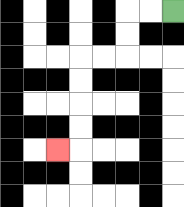{'start': '[7, 0]', 'end': '[2, 6]', 'path_directions': 'L,L,D,D,L,L,D,D,D,D,L', 'path_coordinates': '[[7, 0], [6, 0], [5, 0], [5, 1], [5, 2], [4, 2], [3, 2], [3, 3], [3, 4], [3, 5], [3, 6], [2, 6]]'}